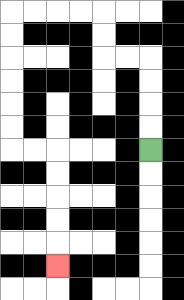{'start': '[6, 6]', 'end': '[2, 11]', 'path_directions': 'U,U,U,U,L,L,U,U,L,L,L,L,D,D,D,D,D,D,R,R,D,D,D,D,D', 'path_coordinates': '[[6, 6], [6, 5], [6, 4], [6, 3], [6, 2], [5, 2], [4, 2], [4, 1], [4, 0], [3, 0], [2, 0], [1, 0], [0, 0], [0, 1], [0, 2], [0, 3], [0, 4], [0, 5], [0, 6], [1, 6], [2, 6], [2, 7], [2, 8], [2, 9], [2, 10], [2, 11]]'}